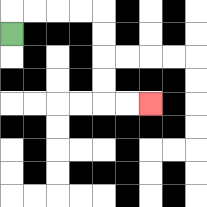{'start': '[0, 1]', 'end': '[6, 4]', 'path_directions': 'U,R,R,R,R,D,D,D,D,R,R', 'path_coordinates': '[[0, 1], [0, 0], [1, 0], [2, 0], [3, 0], [4, 0], [4, 1], [4, 2], [4, 3], [4, 4], [5, 4], [6, 4]]'}